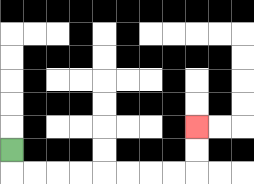{'start': '[0, 6]', 'end': '[8, 5]', 'path_directions': 'D,R,R,R,R,R,R,R,R,U,U', 'path_coordinates': '[[0, 6], [0, 7], [1, 7], [2, 7], [3, 7], [4, 7], [5, 7], [6, 7], [7, 7], [8, 7], [8, 6], [8, 5]]'}